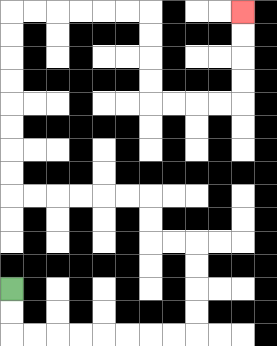{'start': '[0, 12]', 'end': '[10, 0]', 'path_directions': 'D,D,R,R,R,R,R,R,R,R,U,U,U,U,L,L,U,U,L,L,L,L,L,L,U,U,U,U,U,U,U,U,R,R,R,R,R,R,D,D,D,D,R,R,R,R,U,U,U,U', 'path_coordinates': '[[0, 12], [0, 13], [0, 14], [1, 14], [2, 14], [3, 14], [4, 14], [5, 14], [6, 14], [7, 14], [8, 14], [8, 13], [8, 12], [8, 11], [8, 10], [7, 10], [6, 10], [6, 9], [6, 8], [5, 8], [4, 8], [3, 8], [2, 8], [1, 8], [0, 8], [0, 7], [0, 6], [0, 5], [0, 4], [0, 3], [0, 2], [0, 1], [0, 0], [1, 0], [2, 0], [3, 0], [4, 0], [5, 0], [6, 0], [6, 1], [6, 2], [6, 3], [6, 4], [7, 4], [8, 4], [9, 4], [10, 4], [10, 3], [10, 2], [10, 1], [10, 0]]'}